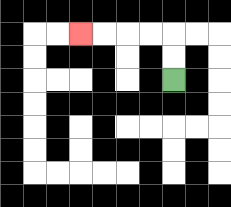{'start': '[7, 3]', 'end': '[3, 1]', 'path_directions': 'U,U,L,L,L,L', 'path_coordinates': '[[7, 3], [7, 2], [7, 1], [6, 1], [5, 1], [4, 1], [3, 1]]'}